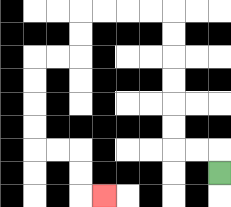{'start': '[9, 7]', 'end': '[4, 8]', 'path_directions': 'U,L,L,U,U,U,U,U,U,L,L,L,L,D,D,L,L,D,D,D,D,R,R,D,D,R', 'path_coordinates': '[[9, 7], [9, 6], [8, 6], [7, 6], [7, 5], [7, 4], [7, 3], [7, 2], [7, 1], [7, 0], [6, 0], [5, 0], [4, 0], [3, 0], [3, 1], [3, 2], [2, 2], [1, 2], [1, 3], [1, 4], [1, 5], [1, 6], [2, 6], [3, 6], [3, 7], [3, 8], [4, 8]]'}